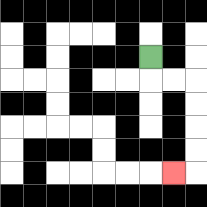{'start': '[6, 2]', 'end': '[7, 7]', 'path_directions': 'D,R,R,D,D,D,D,L', 'path_coordinates': '[[6, 2], [6, 3], [7, 3], [8, 3], [8, 4], [8, 5], [8, 6], [8, 7], [7, 7]]'}